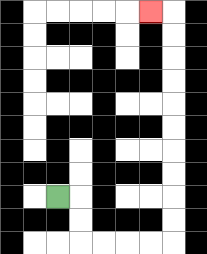{'start': '[2, 8]', 'end': '[6, 0]', 'path_directions': 'R,D,D,R,R,R,R,U,U,U,U,U,U,U,U,U,U,L', 'path_coordinates': '[[2, 8], [3, 8], [3, 9], [3, 10], [4, 10], [5, 10], [6, 10], [7, 10], [7, 9], [7, 8], [7, 7], [7, 6], [7, 5], [7, 4], [7, 3], [7, 2], [7, 1], [7, 0], [6, 0]]'}